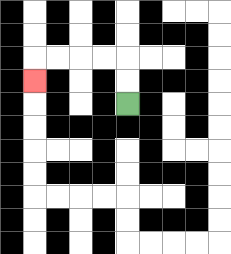{'start': '[5, 4]', 'end': '[1, 3]', 'path_directions': 'U,U,L,L,L,L,D', 'path_coordinates': '[[5, 4], [5, 3], [5, 2], [4, 2], [3, 2], [2, 2], [1, 2], [1, 3]]'}